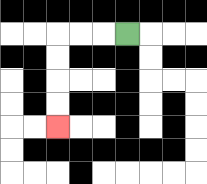{'start': '[5, 1]', 'end': '[2, 5]', 'path_directions': 'L,L,L,D,D,D,D', 'path_coordinates': '[[5, 1], [4, 1], [3, 1], [2, 1], [2, 2], [2, 3], [2, 4], [2, 5]]'}